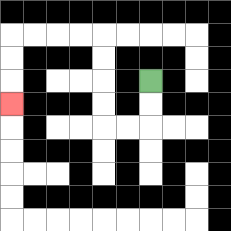{'start': '[6, 3]', 'end': '[0, 4]', 'path_directions': 'D,D,L,L,U,U,U,U,L,L,L,L,D,D,D', 'path_coordinates': '[[6, 3], [6, 4], [6, 5], [5, 5], [4, 5], [4, 4], [4, 3], [4, 2], [4, 1], [3, 1], [2, 1], [1, 1], [0, 1], [0, 2], [0, 3], [0, 4]]'}